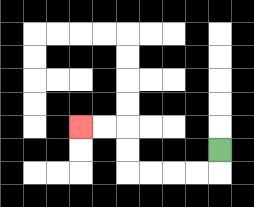{'start': '[9, 6]', 'end': '[3, 5]', 'path_directions': 'D,L,L,L,L,U,U,L,L', 'path_coordinates': '[[9, 6], [9, 7], [8, 7], [7, 7], [6, 7], [5, 7], [5, 6], [5, 5], [4, 5], [3, 5]]'}